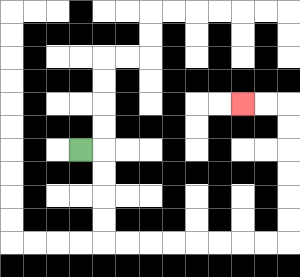{'start': '[3, 6]', 'end': '[10, 4]', 'path_directions': 'R,D,D,D,D,R,R,R,R,R,R,R,R,U,U,U,U,U,U,L,L', 'path_coordinates': '[[3, 6], [4, 6], [4, 7], [4, 8], [4, 9], [4, 10], [5, 10], [6, 10], [7, 10], [8, 10], [9, 10], [10, 10], [11, 10], [12, 10], [12, 9], [12, 8], [12, 7], [12, 6], [12, 5], [12, 4], [11, 4], [10, 4]]'}